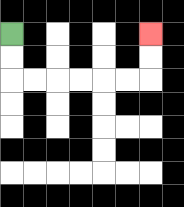{'start': '[0, 1]', 'end': '[6, 1]', 'path_directions': 'D,D,R,R,R,R,R,R,U,U', 'path_coordinates': '[[0, 1], [0, 2], [0, 3], [1, 3], [2, 3], [3, 3], [4, 3], [5, 3], [6, 3], [6, 2], [6, 1]]'}